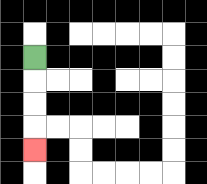{'start': '[1, 2]', 'end': '[1, 6]', 'path_directions': 'D,D,D,D', 'path_coordinates': '[[1, 2], [1, 3], [1, 4], [1, 5], [1, 6]]'}